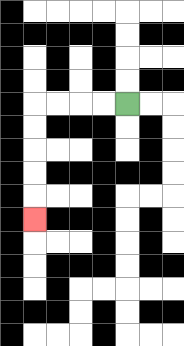{'start': '[5, 4]', 'end': '[1, 9]', 'path_directions': 'L,L,L,L,D,D,D,D,D', 'path_coordinates': '[[5, 4], [4, 4], [3, 4], [2, 4], [1, 4], [1, 5], [1, 6], [1, 7], [1, 8], [1, 9]]'}